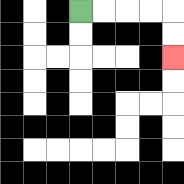{'start': '[3, 0]', 'end': '[7, 2]', 'path_directions': 'R,R,R,R,D,D', 'path_coordinates': '[[3, 0], [4, 0], [5, 0], [6, 0], [7, 0], [7, 1], [7, 2]]'}